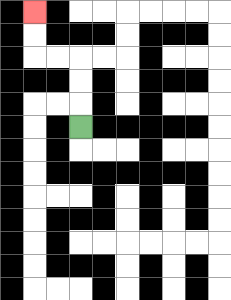{'start': '[3, 5]', 'end': '[1, 0]', 'path_directions': 'U,U,U,L,L,U,U', 'path_coordinates': '[[3, 5], [3, 4], [3, 3], [3, 2], [2, 2], [1, 2], [1, 1], [1, 0]]'}